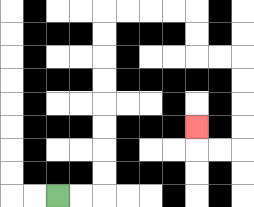{'start': '[2, 8]', 'end': '[8, 5]', 'path_directions': 'R,R,U,U,U,U,U,U,U,U,R,R,R,R,D,D,R,R,D,D,D,D,L,L,U', 'path_coordinates': '[[2, 8], [3, 8], [4, 8], [4, 7], [4, 6], [4, 5], [4, 4], [4, 3], [4, 2], [4, 1], [4, 0], [5, 0], [6, 0], [7, 0], [8, 0], [8, 1], [8, 2], [9, 2], [10, 2], [10, 3], [10, 4], [10, 5], [10, 6], [9, 6], [8, 6], [8, 5]]'}